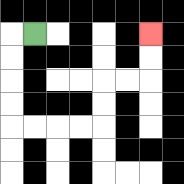{'start': '[1, 1]', 'end': '[6, 1]', 'path_directions': 'L,D,D,D,D,R,R,R,R,U,U,R,R,U,U', 'path_coordinates': '[[1, 1], [0, 1], [0, 2], [0, 3], [0, 4], [0, 5], [1, 5], [2, 5], [3, 5], [4, 5], [4, 4], [4, 3], [5, 3], [6, 3], [6, 2], [6, 1]]'}